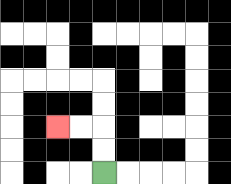{'start': '[4, 7]', 'end': '[2, 5]', 'path_directions': 'U,U,L,L', 'path_coordinates': '[[4, 7], [4, 6], [4, 5], [3, 5], [2, 5]]'}